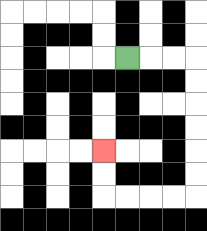{'start': '[5, 2]', 'end': '[4, 6]', 'path_directions': 'R,R,R,D,D,D,D,D,D,L,L,L,L,U,U', 'path_coordinates': '[[5, 2], [6, 2], [7, 2], [8, 2], [8, 3], [8, 4], [8, 5], [8, 6], [8, 7], [8, 8], [7, 8], [6, 8], [5, 8], [4, 8], [4, 7], [4, 6]]'}